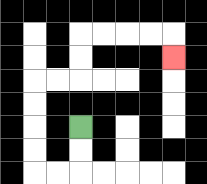{'start': '[3, 5]', 'end': '[7, 2]', 'path_directions': 'D,D,L,L,U,U,U,U,R,R,U,U,R,R,R,R,D', 'path_coordinates': '[[3, 5], [3, 6], [3, 7], [2, 7], [1, 7], [1, 6], [1, 5], [1, 4], [1, 3], [2, 3], [3, 3], [3, 2], [3, 1], [4, 1], [5, 1], [6, 1], [7, 1], [7, 2]]'}